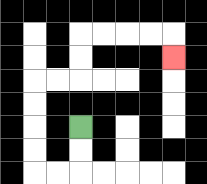{'start': '[3, 5]', 'end': '[7, 2]', 'path_directions': 'D,D,L,L,U,U,U,U,R,R,U,U,R,R,R,R,D', 'path_coordinates': '[[3, 5], [3, 6], [3, 7], [2, 7], [1, 7], [1, 6], [1, 5], [1, 4], [1, 3], [2, 3], [3, 3], [3, 2], [3, 1], [4, 1], [5, 1], [6, 1], [7, 1], [7, 2]]'}